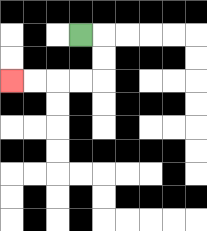{'start': '[3, 1]', 'end': '[0, 3]', 'path_directions': 'R,D,D,L,L,L,L', 'path_coordinates': '[[3, 1], [4, 1], [4, 2], [4, 3], [3, 3], [2, 3], [1, 3], [0, 3]]'}